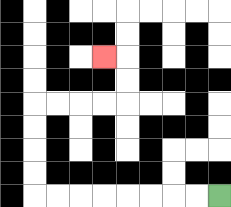{'start': '[9, 8]', 'end': '[4, 2]', 'path_directions': 'L,L,L,L,L,L,L,L,U,U,U,U,R,R,R,R,U,U,L', 'path_coordinates': '[[9, 8], [8, 8], [7, 8], [6, 8], [5, 8], [4, 8], [3, 8], [2, 8], [1, 8], [1, 7], [1, 6], [1, 5], [1, 4], [2, 4], [3, 4], [4, 4], [5, 4], [5, 3], [5, 2], [4, 2]]'}